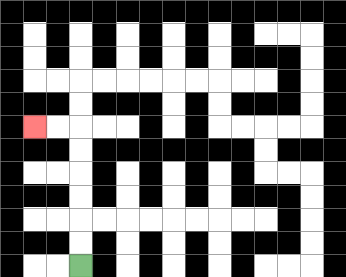{'start': '[3, 11]', 'end': '[1, 5]', 'path_directions': 'U,U,U,U,U,U,L,L', 'path_coordinates': '[[3, 11], [3, 10], [3, 9], [3, 8], [3, 7], [3, 6], [3, 5], [2, 5], [1, 5]]'}